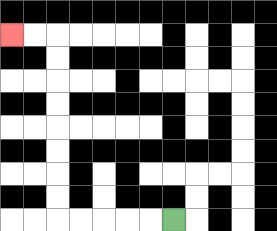{'start': '[7, 9]', 'end': '[0, 1]', 'path_directions': 'L,L,L,L,L,U,U,U,U,U,U,U,U,L,L', 'path_coordinates': '[[7, 9], [6, 9], [5, 9], [4, 9], [3, 9], [2, 9], [2, 8], [2, 7], [2, 6], [2, 5], [2, 4], [2, 3], [2, 2], [2, 1], [1, 1], [0, 1]]'}